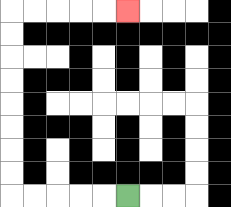{'start': '[5, 8]', 'end': '[5, 0]', 'path_directions': 'L,L,L,L,L,U,U,U,U,U,U,U,U,R,R,R,R,R', 'path_coordinates': '[[5, 8], [4, 8], [3, 8], [2, 8], [1, 8], [0, 8], [0, 7], [0, 6], [0, 5], [0, 4], [0, 3], [0, 2], [0, 1], [0, 0], [1, 0], [2, 0], [3, 0], [4, 0], [5, 0]]'}